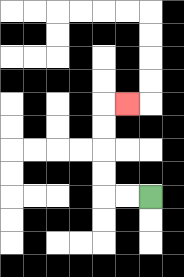{'start': '[6, 8]', 'end': '[5, 4]', 'path_directions': 'L,L,U,U,U,U,R', 'path_coordinates': '[[6, 8], [5, 8], [4, 8], [4, 7], [4, 6], [4, 5], [4, 4], [5, 4]]'}